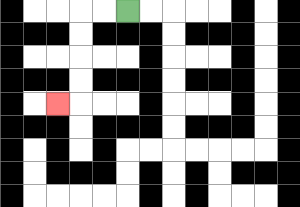{'start': '[5, 0]', 'end': '[2, 4]', 'path_directions': 'L,L,D,D,D,D,L', 'path_coordinates': '[[5, 0], [4, 0], [3, 0], [3, 1], [3, 2], [3, 3], [3, 4], [2, 4]]'}